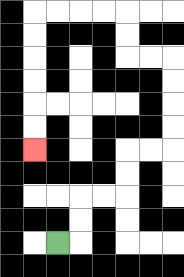{'start': '[2, 10]', 'end': '[1, 6]', 'path_directions': 'R,U,U,R,R,U,U,R,R,U,U,U,U,L,L,U,U,L,L,L,L,D,D,D,D,D,D', 'path_coordinates': '[[2, 10], [3, 10], [3, 9], [3, 8], [4, 8], [5, 8], [5, 7], [5, 6], [6, 6], [7, 6], [7, 5], [7, 4], [7, 3], [7, 2], [6, 2], [5, 2], [5, 1], [5, 0], [4, 0], [3, 0], [2, 0], [1, 0], [1, 1], [1, 2], [1, 3], [1, 4], [1, 5], [1, 6]]'}